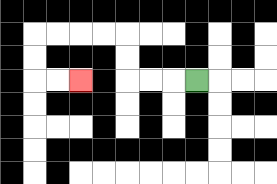{'start': '[8, 3]', 'end': '[3, 3]', 'path_directions': 'L,L,L,U,U,L,L,L,L,D,D,R,R', 'path_coordinates': '[[8, 3], [7, 3], [6, 3], [5, 3], [5, 2], [5, 1], [4, 1], [3, 1], [2, 1], [1, 1], [1, 2], [1, 3], [2, 3], [3, 3]]'}